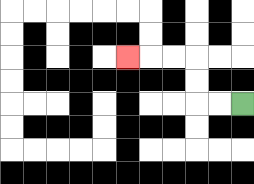{'start': '[10, 4]', 'end': '[5, 2]', 'path_directions': 'L,L,U,U,L,L,L', 'path_coordinates': '[[10, 4], [9, 4], [8, 4], [8, 3], [8, 2], [7, 2], [6, 2], [5, 2]]'}